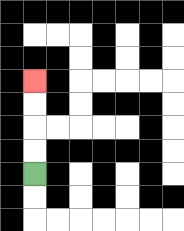{'start': '[1, 7]', 'end': '[1, 3]', 'path_directions': 'U,U,U,U', 'path_coordinates': '[[1, 7], [1, 6], [1, 5], [1, 4], [1, 3]]'}